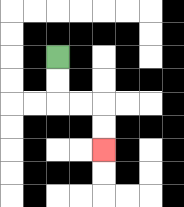{'start': '[2, 2]', 'end': '[4, 6]', 'path_directions': 'D,D,R,R,D,D', 'path_coordinates': '[[2, 2], [2, 3], [2, 4], [3, 4], [4, 4], [4, 5], [4, 6]]'}